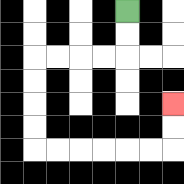{'start': '[5, 0]', 'end': '[7, 4]', 'path_directions': 'D,D,L,L,L,L,D,D,D,D,R,R,R,R,R,R,U,U', 'path_coordinates': '[[5, 0], [5, 1], [5, 2], [4, 2], [3, 2], [2, 2], [1, 2], [1, 3], [1, 4], [1, 5], [1, 6], [2, 6], [3, 6], [4, 6], [5, 6], [6, 6], [7, 6], [7, 5], [7, 4]]'}